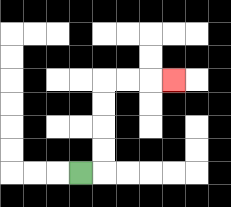{'start': '[3, 7]', 'end': '[7, 3]', 'path_directions': 'R,U,U,U,U,R,R,R', 'path_coordinates': '[[3, 7], [4, 7], [4, 6], [4, 5], [4, 4], [4, 3], [5, 3], [6, 3], [7, 3]]'}